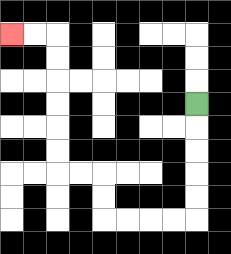{'start': '[8, 4]', 'end': '[0, 1]', 'path_directions': 'D,D,D,D,D,L,L,L,L,U,U,L,L,U,U,U,U,U,U,L,L', 'path_coordinates': '[[8, 4], [8, 5], [8, 6], [8, 7], [8, 8], [8, 9], [7, 9], [6, 9], [5, 9], [4, 9], [4, 8], [4, 7], [3, 7], [2, 7], [2, 6], [2, 5], [2, 4], [2, 3], [2, 2], [2, 1], [1, 1], [0, 1]]'}